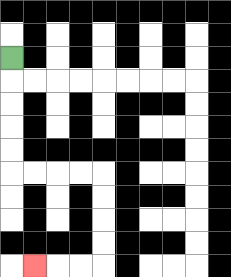{'start': '[0, 2]', 'end': '[1, 11]', 'path_directions': 'D,D,D,D,D,R,R,R,R,D,D,D,D,L,L,L', 'path_coordinates': '[[0, 2], [0, 3], [0, 4], [0, 5], [0, 6], [0, 7], [1, 7], [2, 7], [3, 7], [4, 7], [4, 8], [4, 9], [4, 10], [4, 11], [3, 11], [2, 11], [1, 11]]'}